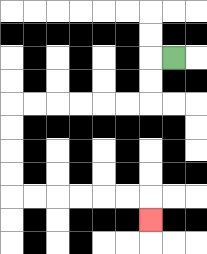{'start': '[7, 2]', 'end': '[6, 9]', 'path_directions': 'L,D,D,L,L,L,L,L,L,D,D,D,D,R,R,R,R,R,R,D', 'path_coordinates': '[[7, 2], [6, 2], [6, 3], [6, 4], [5, 4], [4, 4], [3, 4], [2, 4], [1, 4], [0, 4], [0, 5], [0, 6], [0, 7], [0, 8], [1, 8], [2, 8], [3, 8], [4, 8], [5, 8], [6, 8], [6, 9]]'}